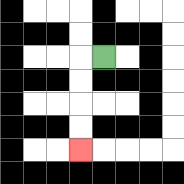{'start': '[4, 2]', 'end': '[3, 6]', 'path_directions': 'L,D,D,D,D', 'path_coordinates': '[[4, 2], [3, 2], [3, 3], [3, 4], [3, 5], [3, 6]]'}